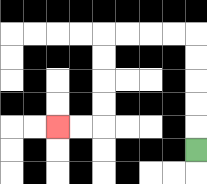{'start': '[8, 6]', 'end': '[2, 5]', 'path_directions': 'U,U,U,U,U,L,L,L,L,D,D,D,D,L,L', 'path_coordinates': '[[8, 6], [8, 5], [8, 4], [8, 3], [8, 2], [8, 1], [7, 1], [6, 1], [5, 1], [4, 1], [4, 2], [4, 3], [4, 4], [4, 5], [3, 5], [2, 5]]'}